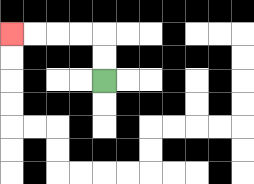{'start': '[4, 3]', 'end': '[0, 1]', 'path_directions': 'U,U,L,L,L,L', 'path_coordinates': '[[4, 3], [4, 2], [4, 1], [3, 1], [2, 1], [1, 1], [0, 1]]'}